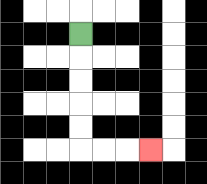{'start': '[3, 1]', 'end': '[6, 6]', 'path_directions': 'D,D,D,D,D,R,R,R', 'path_coordinates': '[[3, 1], [3, 2], [3, 3], [3, 4], [3, 5], [3, 6], [4, 6], [5, 6], [6, 6]]'}